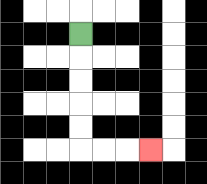{'start': '[3, 1]', 'end': '[6, 6]', 'path_directions': 'D,D,D,D,D,R,R,R', 'path_coordinates': '[[3, 1], [3, 2], [3, 3], [3, 4], [3, 5], [3, 6], [4, 6], [5, 6], [6, 6]]'}